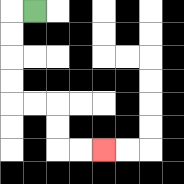{'start': '[1, 0]', 'end': '[4, 6]', 'path_directions': 'L,D,D,D,D,R,R,D,D,R,R', 'path_coordinates': '[[1, 0], [0, 0], [0, 1], [0, 2], [0, 3], [0, 4], [1, 4], [2, 4], [2, 5], [2, 6], [3, 6], [4, 6]]'}